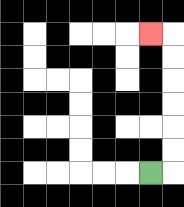{'start': '[6, 7]', 'end': '[6, 1]', 'path_directions': 'R,U,U,U,U,U,U,L', 'path_coordinates': '[[6, 7], [7, 7], [7, 6], [7, 5], [7, 4], [7, 3], [7, 2], [7, 1], [6, 1]]'}